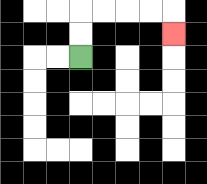{'start': '[3, 2]', 'end': '[7, 1]', 'path_directions': 'U,U,R,R,R,R,D', 'path_coordinates': '[[3, 2], [3, 1], [3, 0], [4, 0], [5, 0], [6, 0], [7, 0], [7, 1]]'}